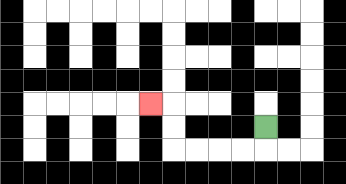{'start': '[11, 5]', 'end': '[6, 4]', 'path_directions': 'D,L,L,L,L,U,U,L', 'path_coordinates': '[[11, 5], [11, 6], [10, 6], [9, 6], [8, 6], [7, 6], [7, 5], [7, 4], [6, 4]]'}